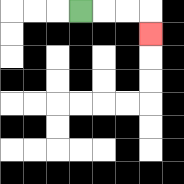{'start': '[3, 0]', 'end': '[6, 1]', 'path_directions': 'R,R,R,D', 'path_coordinates': '[[3, 0], [4, 0], [5, 0], [6, 0], [6, 1]]'}